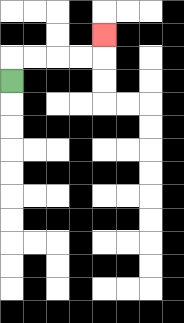{'start': '[0, 3]', 'end': '[4, 1]', 'path_directions': 'U,R,R,R,R,U', 'path_coordinates': '[[0, 3], [0, 2], [1, 2], [2, 2], [3, 2], [4, 2], [4, 1]]'}